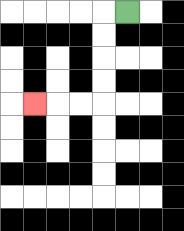{'start': '[5, 0]', 'end': '[1, 4]', 'path_directions': 'L,D,D,D,D,L,L,L', 'path_coordinates': '[[5, 0], [4, 0], [4, 1], [4, 2], [4, 3], [4, 4], [3, 4], [2, 4], [1, 4]]'}